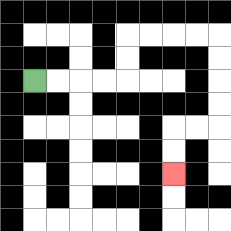{'start': '[1, 3]', 'end': '[7, 7]', 'path_directions': 'R,R,R,R,U,U,R,R,R,R,D,D,D,D,L,L,D,D', 'path_coordinates': '[[1, 3], [2, 3], [3, 3], [4, 3], [5, 3], [5, 2], [5, 1], [6, 1], [7, 1], [8, 1], [9, 1], [9, 2], [9, 3], [9, 4], [9, 5], [8, 5], [7, 5], [7, 6], [7, 7]]'}